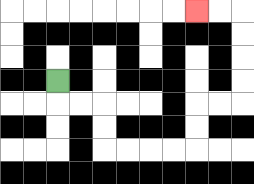{'start': '[2, 3]', 'end': '[8, 0]', 'path_directions': 'D,R,R,D,D,R,R,R,R,U,U,R,R,U,U,U,U,L,L', 'path_coordinates': '[[2, 3], [2, 4], [3, 4], [4, 4], [4, 5], [4, 6], [5, 6], [6, 6], [7, 6], [8, 6], [8, 5], [8, 4], [9, 4], [10, 4], [10, 3], [10, 2], [10, 1], [10, 0], [9, 0], [8, 0]]'}